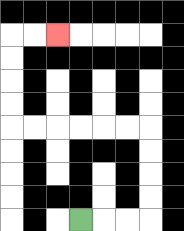{'start': '[3, 9]', 'end': '[2, 1]', 'path_directions': 'R,R,R,U,U,U,U,L,L,L,L,L,L,U,U,U,U,R,R', 'path_coordinates': '[[3, 9], [4, 9], [5, 9], [6, 9], [6, 8], [6, 7], [6, 6], [6, 5], [5, 5], [4, 5], [3, 5], [2, 5], [1, 5], [0, 5], [0, 4], [0, 3], [0, 2], [0, 1], [1, 1], [2, 1]]'}